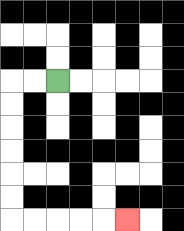{'start': '[2, 3]', 'end': '[5, 9]', 'path_directions': 'L,L,D,D,D,D,D,D,R,R,R,R,R', 'path_coordinates': '[[2, 3], [1, 3], [0, 3], [0, 4], [0, 5], [0, 6], [0, 7], [0, 8], [0, 9], [1, 9], [2, 9], [3, 9], [4, 9], [5, 9]]'}